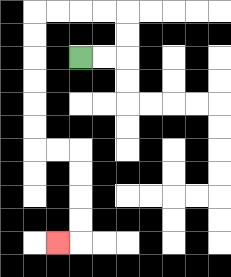{'start': '[3, 2]', 'end': '[2, 10]', 'path_directions': 'R,R,U,U,L,L,L,L,D,D,D,D,D,D,R,R,D,D,D,D,L', 'path_coordinates': '[[3, 2], [4, 2], [5, 2], [5, 1], [5, 0], [4, 0], [3, 0], [2, 0], [1, 0], [1, 1], [1, 2], [1, 3], [1, 4], [1, 5], [1, 6], [2, 6], [3, 6], [3, 7], [3, 8], [3, 9], [3, 10], [2, 10]]'}